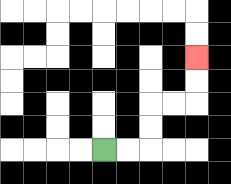{'start': '[4, 6]', 'end': '[8, 2]', 'path_directions': 'R,R,U,U,R,R,U,U', 'path_coordinates': '[[4, 6], [5, 6], [6, 6], [6, 5], [6, 4], [7, 4], [8, 4], [8, 3], [8, 2]]'}